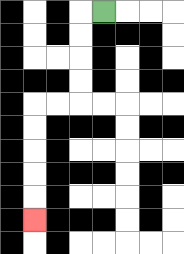{'start': '[4, 0]', 'end': '[1, 9]', 'path_directions': 'L,D,D,D,D,L,L,D,D,D,D,D', 'path_coordinates': '[[4, 0], [3, 0], [3, 1], [3, 2], [3, 3], [3, 4], [2, 4], [1, 4], [1, 5], [1, 6], [1, 7], [1, 8], [1, 9]]'}